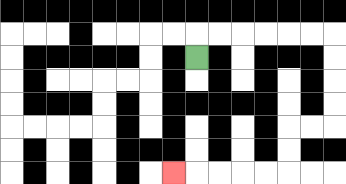{'start': '[8, 2]', 'end': '[7, 7]', 'path_directions': 'U,R,R,R,R,R,R,D,D,D,D,L,L,D,D,L,L,L,L,L', 'path_coordinates': '[[8, 2], [8, 1], [9, 1], [10, 1], [11, 1], [12, 1], [13, 1], [14, 1], [14, 2], [14, 3], [14, 4], [14, 5], [13, 5], [12, 5], [12, 6], [12, 7], [11, 7], [10, 7], [9, 7], [8, 7], [7, 7]]'}